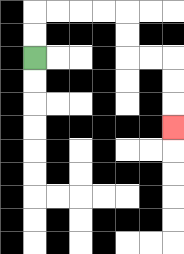{'start': '[1, 2]', 'end': '[7, 5]', 'path_directions': 'U,U,R,R,R,R,D,D,R,R,D,D,D', 'path_coordinates': '[[1, 2], [1, 1], [1, 0], [2, 0], [3, 0], [4, 0], [5, 0], [5, 1], [5, 2], [6, 2], [7, 2], [7, 3], [7, 4], [7, 5]]'}